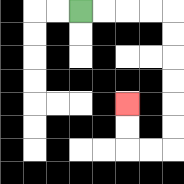{'start': '[3, 0]', 'end': '[5, 4]', 'path_directions': 'R,R,R,R,D,D,D,D,D,D,L,L,U,U', 'path_coordinates': '[[3, 0], [4, 0], [5, 0], [6, 0], [7, 0], [7, 1], [7, 2], [7, 3], [7, 4], [7, 5], [7, 6], [6, 6], [5, 6], [5, 5], [5, 4]]'}